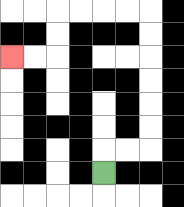{'start': '[4, 7]', 'end': '[0, 2]', 'path_directions': 'U,R,R,U,U,U,U,U,U,L,L,L,L,D,D,L,L', 'path_coordinates': '[[4, 7], [4, 6], [5, 6], [6, 6], [6, 5], [6, 4], [6, 3], [6, 2], [6, 1], [6, 0], [5, 0], [4, 0], [3, 0], [2, 0], [2, 1], [2, 2], [1, 2], [0, 2]]'}